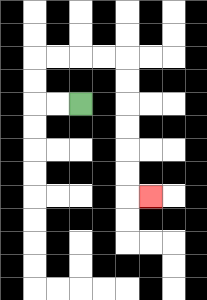{'start': '[3, 4]', 'end': '[6, 8]', 'path_directions': 'L,L,U,U,R,R,R,R,D,D,D,D,D,D,R', 'path_coordinates': '[[3, 4], [2, 4], [1, 4], [1, 3], [1, 2], [2, 2], [3, 2], [4, 2], [5, 2], [5, 3], [5, 4], [5, 5], [5, 6], [5, 7], [5, 8], [6, 8]]'}